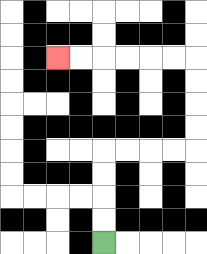{'start': '[4, 10]', 'end': '[2, 2]', 'path_directions': 'U,U,U,U,R,R,R,R,U,U,U,U,L,L,L,L,L,L', 'path_coordinates': '[[4, 10], [4, 9], [4, 8], [4, 7], [4, 6], [5, 6], [6, 6], [7, 6], [8, 6], [8, 5], [8, 4], [8, 3], [8, 2], [7, 2], [6, 2], [5, 2], [4, 2], [3, 2], [2, 2]]'}